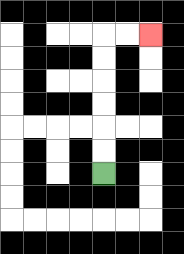{'start': '[4, 7]', 'end': '[6, 1]', 'path_directions': 'U,U,U,U,U,U,R,R', 'path_coordinates': '[[4, 7], [4, 6], [4, 5], [4, 4], [4, 3], [4, 2], [4, 1], [5, 1], [6, 1]]'}